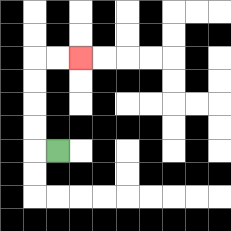{'start': '[2, 6]', 'end': '[3, 2]', 'path_directions': 'L,U,U,U,U,R,R', 'path_coordinates': '[[2, 6], [1, 6], [1, 5], [1, 4], [1, 3], [1, 2], [2, 2], [3, 2]]'}